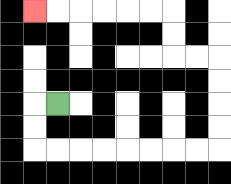{'start': '[2, 4]', 'end': '[1, 0]', 'path_directions': 'L,D,D,R,R,R,R,R,R,R,R,U,U,U,U,L,L,U,U,L,L,L,L,L,L', 'path_coordinates': '[[2, 4], [1, 4], [1, 5], [1, 6], [2, 6], [3, 6], [4, 6], [5, 6], [6, 6], [7, 6], [8, 6], [9, 6], [9, 5], [9, 4], [9, 3], [9, 2], [8, 2], [7, 2], [7, 1], [7, 0], [6, 0], [5, 0], [4, 0], [3, 0], [2, 0], [1, 0]]'}